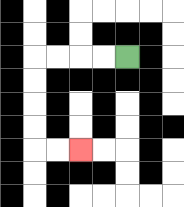{'start': '[5, 2]', 'end': '[3, 6]', 'path_directions': 'L,L,L,L,D,D,D,D,R,R', 'path_coordinates': '[[5, 2], [4, 2], [3, 2], [2, 2], [1, 2], [1, 3], [1, 4], [1, 5], [1, 6], [2, 6], [3, 6]]'}